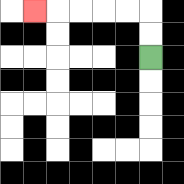{'start': '[6, 2]', 'end': '[1, 0]', 'path_directions': 'U,U,L,L,L,L,L', 'path_coordinates': '[[6, 2], [6, 1], [6, 0], [5, 0], [4, 0], [3, 0], [2, 0], [1, 0]]'}